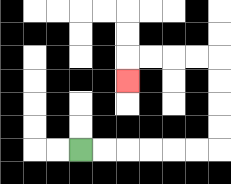{'start': '[3, 6]', 'end': '[5, 3]', 'path_directions': 'R,R,R,R,R,R,U,U,U,U,L,L,L,L,D', 'path_coordinates': '[[3, 6], [4, 6], [5, 6], [6, 6], [7, 6], [8, 6], [9, 6], [9, 5], [9, 4], [9, 3], [9, 2], [8, 2], [7, 2], [6, 2], [5, 2], [5, 3]]'}